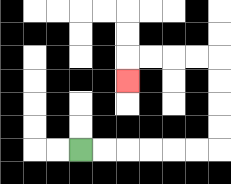{'start': '[3, 6]', 'end': '[5, 3]', 'path_directions': 'R,R,R,R,R,R,U,U,U,U,L,L,L,L,D', 'path_coordinates': '[[3, 6], [4, 6], [5, 6], [6, 6], [7, 6], [8, 6], [9, 6], [9, 5], [9, 4], [9, 3], [9, 2], [8, 2], [7, 2], [6, 2], [5, 2], [5, 3]]'}